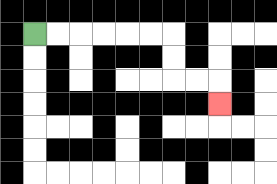{'start': '[1, 1]', 'end': '[9, 4]', 'path_directions': 'R,R,R,R,R,R,D,D,R,R,D', 'path_coordinates': '[[1, 1], [2, 1], [3, 1], [4, 1], [5, 1], [6, 1], [7, 1], [7, 2], [7, 3], [8, 3], [9, 3], [9, 4]]'}